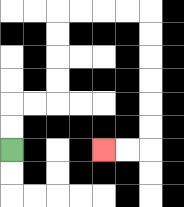{'start': '[0, 6]', 'end': '[4, 6]', 'path_directions': 'U,U,R,R,U,U,U,U,R,R,R,R,D,D,D,D,D,D,L,L', 'path_coordinates': '[[0, 6], [0, 5], [0, 4], [1, 4], [2, 4], [2, 3], [2, 2], [2, 1], [2, 0], [3, 0], [4, 0], [5, 0], [6, 0], [6, 1], [6, 2], [6, 3], [6, 4], [6, 5], [6, 6], [5, 6], [4, 6]]'}